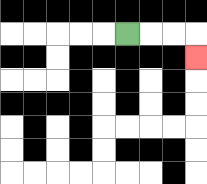{'start': '[5, 1]', 'end': '[8, 2]', 'path_directions': 'R,R,R,D', 'path_coordinates': '[[5, 1], [6, 1], [7, 1], [8, 1], [8, 2]]'}